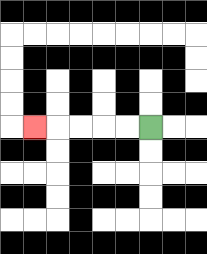{'start': '[6, 5]', 'end': '[1, 5]', 'path_directions': 'L,L,L,L,L', 'path_coordinates': '[[6, 5], [5, 5], [4, 5], [3, 5], [2, 5], [1, 5]]'}